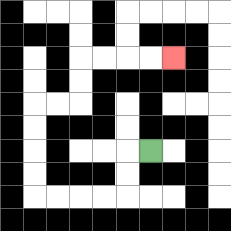{'start': '[6, 6]', 'end': '[7, 2]', 'path_directions': 'L,D,D,L,L,L,L,U,U,U,U,R,R,U,U,R,R,R,R', 'path_coordinates': '[[6, 6], [5, 6], [5, 7], [5, 8], [4, 8], [3, 8], [2, 8], [1, 8], [1, 7], [1, 6], [1, 5], [1, 4], [2, 4], [3, 4], [3, 3], [3, 2], [4, 2], [5, 2], [6, 2], [7, 2]]'}